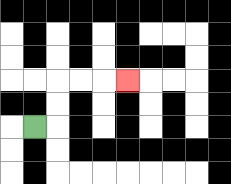{'start': '[1, 5]', 'end': '[5, 3]', 'path_directions': 'R,U,U,R,R,R', 'path_coordinates': '[[1, 5], [2, 5], [2, 4], [2, 3], [3, 3], [4, 3], [5, 3]]'}